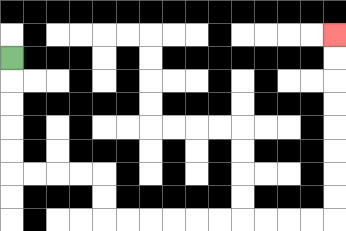{'start': '[0, 2]', 'end': '[14, 1]', 'path_directions': 'D,D,D,D,D,R,R,R,R,D,D,R,R,R,R,R,R,R,R,R,R,U,U,U,U,U,U,U,U', 'path_coordinates': '[[0, 2], [0, 3], [0, 4], [0, 5], [0, 6], [0, 7], [1, 7], [2, 7], [3, 7], [4, 7], [4, 8], [4, 9], [5, 9], [6, 9], [7, 9], [8, 9], [9, 9], [10, 9], [11, 9], [12, 9], [13, 9], [14, 9], [14, 8], [14, 7], [14, 6], [14, 5], [14, 4], [14, 3], [14, 2], [14, 1]]'}